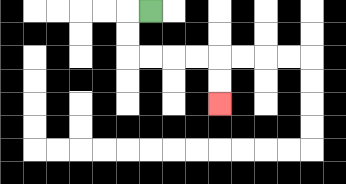{'start': '[6, 0]', 'end': '[9, 4]', 'path_directions': 'L,D,D,R,R,R,R,D,D', 'path_coordinates': '[[6, 0], [5, 0], [5, 1], [5, 2], [6, 2], [7, 2], [8, 2], [9, 2], [9, 3], [9, 4]]'}